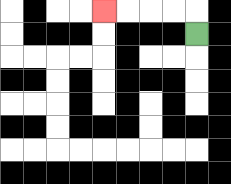{'start': '[8, 1]', 'end': '[4, 0]', 'path_directions': 'U,L,L,L,L', 'path_coordinates': '[[8, 1], [8, 0], [7, 0], [6, 0], [5, 0], [4, 0]]'}